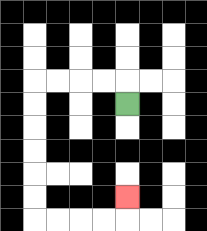{'start': '[5, 4]', 'end': '[5, 8]', 'path_directions': 'U,L,L,L,L,D,D,D,D,D,D,R,R,R,R,U', 'path_coordinates': '[[5, 4], [5, 3], [4, 3], [3, 3], [2, 3], [1, 3], [1, 4], [1, 5], [1, 6], [1, 7], [1, 8], [1, 9], [2, 9], [3, 9], [4, 9], [5, 9], [5, 8]]'}